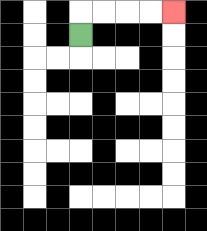{'start': '[3, 1]', 'end': '[7, 0]', 'path_directions': 'U,R,R,R,R', 'path_coordinates': '[[3, 1], [3, 0], [4, 0], [5, 0], [6, 0], [7, 0]]'}